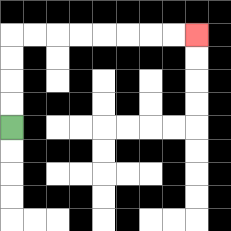{'start': '[0, 5]', 'end': '[8, 1]', 'path_directions': 'U,U,U,U,R,R,R,R,R,R,R,R', 'path_coordinates': '[[0, 5], [0, 4], [0, 3], [0, 2], [0, 1], [1, 1], [2, 1], [3, 1], [4, 1], [5, 1], [6, 1], [7, 1], [8, 1]]'}